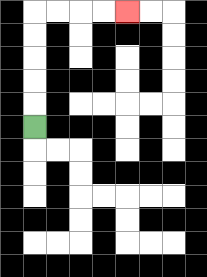{'start': '[1, 5]', 'end': '[5, 0]', 'path_directions': 'U,U,U,U,U,R,R,R,R', 'path_coordinates': '[[1, 5], [1, 4], [1, 3], [1, 2], [1, 1], [1, 0], [2, 0], [3, 0], [4, 0], [5, 0]]'}